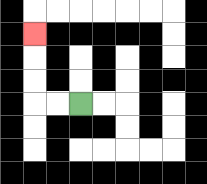{'start': '[3, 4]', 'end': '[1, 1]', 'path_directions': 'L,L,U,U,U', 'path_coordinates': '[[3, 4], [2, 4], [1, 4], [1, 3], [1, 2], [1, 1]]'}